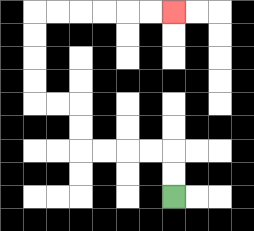{'start': '[7, 8]', 'end': '[7, 0]', 'path_directions': 'U,U,L,L,L,L,U,U,L,L,U,U,U,U,R,R,R,R,R,R', 'path_coordinates': '[[7, 8], [7, 7], [7, 6], [6, 6], [5, 6], [4, 6], [3, 6], [3, 5], [3, 4], [2, 4], [1, 4], [1, 3], [1, 2], [1, 1], [1, 0], [2, 0], [3, 0], [4, 0], [5, 0], [6, 0], [7, 0]]'}